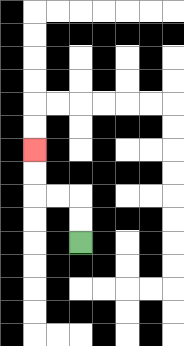{'start': '[3, 10]', 'end': '[1, 6]', 'path_directions': 'U,U,L,L,U,U', 'path_coordinates': '[[3, 10], [3, 9], [3, 8], [2, 8], [1, 8], [1, 7], [1, 6]]'}